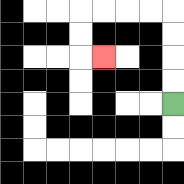{'start': '[7, 4]', 'end': '[4, 2]', 'path_directions': 'U,U,U,U,L,L,L,L,D,D,R', 'path_coordinates': '[[7, 4], [7, 3], [7, 2], [7, 1], [7, 0], [6, 0], [5, 0], [4, 0], [3, 0], [3, 1], [3, 2], [4, 2]]'}